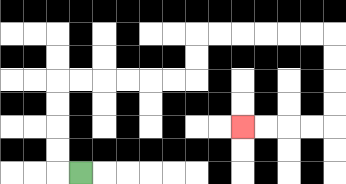{'start': '[3, 7]', 'end': '[10, 5]', 'path_directions': 'L,U,U,U,U,R,R,R,R,R,R,U,U,R,R,R,R,R,R,D,D,D,D,L,L,L,L', 'path_coordinates': '[[3, 7], [2, 7], [2, 6], [2, 5], [2, 4], [2, 3], [3, 3], [4, 3], [5, 3], [6, 3], [7, 3], [8, 3], [8, 2], [8, 1], [9, 1], [10, 1], [11, 1], [12, 1], [13, 1], [14, 1], [14, 2], [14, 3], [14, 4], [14, 5], [13, 5], [12, 5], [11, 5], [10, 5]]'}